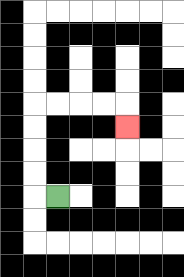{'start': '[2, 8]', 'end': '[5, 5]', 'path_directions': 'L,U,U,U,U,R,R,R,R,D', 'path_coordinates': '[[2, 8], [1, 8], [1, 7], [1, 6], [1, 5], [1, 4], [2, 4], [3, 4], [4, 4], [5, 4], [5, 5]]'}